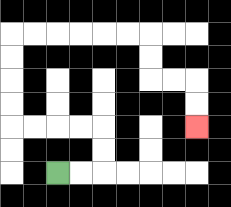{'start': '[2, 7]', 'end': '[8, 5]', 'path_directions': 'R,R,U,U,L,L,L,L,U,U,U,U,R,R,R,R,R,R,D,D,R,R,D,D', 'path_coordinates': '[[2, 7], [3, 7], [4, 7], [4, 6], [4, 5], [3, 5], [2, 5], [1, 5], [0, 5], [0, 4], [0, 3], [0, 2], [0, 1], [1, 1], [2, 1], [3, 1], [4, 1], [5, 1], [6, 1], [6, 2], [6, 3], [7, 3], [8, 3], [8, 4], [8, 5]]'}